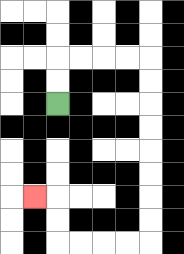{'start': '[2, 4]', 'end': '[1, 8]', 'path_directions': 'U,U,R,R,R,R,D,D,D,D,D,D,D,D,L,L,L,L,U,U,L', 'path_coordinates': '[[2, 4], [2, 3], [2, 2], [3, 2], [4, 2], [5, 2], [6, 2], [6, 3], [6, 4], [6, 5], [6, 6], [6, 7], [6, 8], [6, 9], [6, 10], [5, 10], [4, 10], [3, 10], [2, 10], [2, 9], [2, 8], [1, 8]]'}